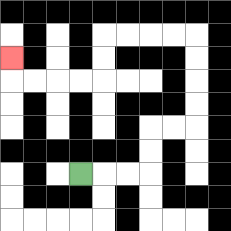{'start': '[3, 7]', 'end': '[0, 2]', 'path_directions': 'R,R,R,U,U,R,R,U,U,U,U,L,L,L,L,D,D,L,L,L,L,U', 'path_coordinates': '[[3, 7], [4, 7], [5, 7], [6, 7], [6, 6], [6, 5], [7, 5], [8, 5], [8, 4], [8, 3], [8, 2], [8, 1], [7, 1], [6, 1], [5, 1], [4, 1], [4, 2], [4, 3], [3, 3], [2, 3], [1, 3], [0, 3], [0, 2]]'}